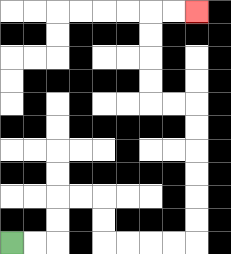{'start': '[0, 10]', 'end': '[8, 0]', 'path_directions': 'R,R,U,U,R,R,D,D,R,R,R,R,U,U,U,U,U,U,L,L,U,U,U,U,R,R', 'path_coordinates': '[[0, 10], [1, 10], [2, 10], [2, 9], [2, 8], [3, 8], [4, 8], [4, 9], [4, 10], [5, 10], [6, 10], [7, 10], [8, 10], [8, 9], [8, 8], [8, 7], [8, 6], [8, 5], [8, 4], [7, 4], [6, 4], [6, 3], [6, 2], [6, 1], [6, 0], [7, 0], [8, 0]]'}